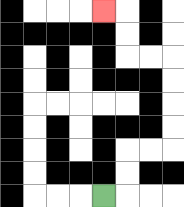{'start': '[4, 8]', 'end': '[4, 0]', 'path_directions': 'R,U,U,R,R,U,U,U,U,L,L,U,U,L', 'path_coordinates': '[[4, 8], [5, 8], [5, 7], [5, 6], [6, 6], [7, 6], [7, 5], [7, 4], [7, 3], [7, 2], [6, 2], [5, 2], [5, 1], [5, 0], [4, 0]]'}